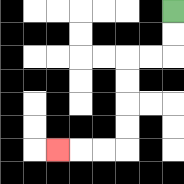{'start': '[7, 0]', 'end': '[2, 6]', 'path_directions': 'D,D,L,L,D,D,D,D,L,L,L', 'path_coordinates': '[[7, 0], [7, 1], [7, 2], [6, 2], [5, 2], [5, 3], [5, 4], [5, 5], [5, 6], [4, 6], [3, 6], [2, 6]]'}